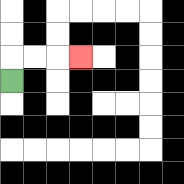{'start': '[0, 3]', 'end': '[3, 2]', 'path_directions': 'U,R,R,R', 'path_coordinates': '[[0, 3], [0, 2], [1, 2], [2, 2], [3, 2]]'}